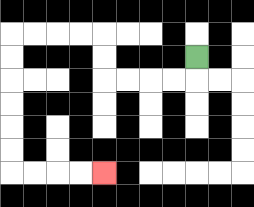{'start': '[8, 2]', 'end': '[4, 7]', 'path_directions': 'D,L,L,L,L,U,U,L,L,L,L,D,D,D,D,D,D,R,R,R,R', 'path_coordinates': '[[8, 2], [8, 3], [7, 3], [6, 3], [5, 3], [4, 3], [4, 2], [4, 1], [3, 1], [2, 1], [1, 1], [0, 1], [0, 2], [0, 3], [0, 4], [0, 5], [0, 6], [0, 7], [1, 7], [2, 7], [3, 7], [4, 7]]'}